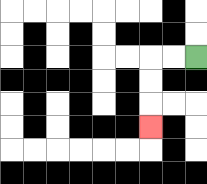{'start': '[8, 2]', 'end': '[6, 5]', 'path_directions': 'L,L,D,D,D', 'path_coordinates': '[[8, 2], [7, 2], [6, 2], [6, 3], [6, 4], [6, 5]]'}